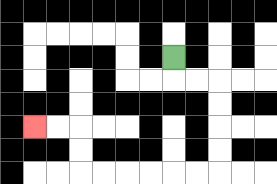{'start': '[7, 2]', 'end': '[1, 5]', 'path_directions': 'D,R,R,D,D,D,D,L,L,L,L,L,L,U,U,L,L', 'path_coordinates': '[[7, 2], [7, 3], [8, 3], [9, 3], [9, 4], [9, 5], [9, 6], [9, 7], [8, 7], [7, 7], [6, 7], [5, 7], [4, 7], [3, 7], [3, 6], [3, 5], [2, 5], [1, 5]]'}